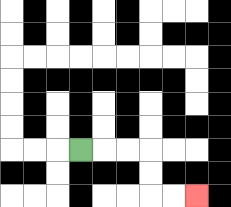{'start': '[3, 6]', 'end': '[8, 8]', 'path_directions': 'R,R,R,D,D,R,R', 'path_coordinates': '[[3, 6], [4, 6], [5, 6], [6, 6], [6, 7], [6, 8], [7, 8], [8, 8]]'}